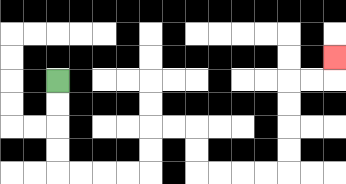{'start': '[2, 3]', 'end': '[14, 2]', 'path_directions': 'D,D,D,D,R,R,R,R,U,U,R,R,D,D,R,R,R,R,U,U,U,U,R,R,U', 'path_coordinates': '[[2, 3], [2, 4], [2, 5], [2, 6], [2, 7], [3, 7], [4, 7], [5, 7], [6, 7], [6, 6], [6, 5], [7, 5], [8, 5], [8, 6], [8, 7], [9, 7], [10, 7], [11, 7], [12, 7], [12, 6], [12, 5], [12, 4], [12, 3], [13, 3], [14, 3], [14, 2]]'}